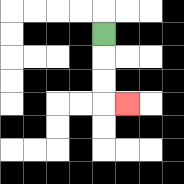{'start': '[4, 1]', 'end': '[5, 4]', 'path_directions': 'D,D,D,R', 'path_coordinates': '[[4, 1], [4, 2], [4, 3], [4, 4], [5, 4]]'}